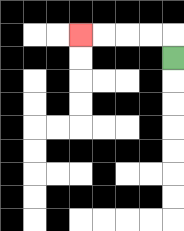{'start': '[7, 2]', 'end': '[3, 1]', 'path_directions': 'U,L,L,L,L', 'path_coordinates': '[[7, 2], [7, 1], [6, 1], [5, 1], [4, 1], [3, 1]]'}